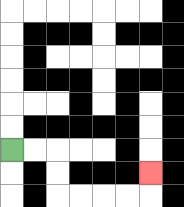{'start': '[0, 6]', 'end': '[6, 7]', 'path_directions': 'R,R,D,D,R,R,R,R,U', 'path_coordinates': '[[0, 6], [1, 6], [2, 6], [2, 7], [2, 8], [3, 8], [4, 8], [5, 8], [6, 8], [6, 7]]'}